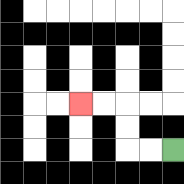{'start': '[7, 6]', 'end': '[3, 4]', 'path_directions': 'L,L,U,U,L,L', 'path_coordinates': '[[7, 6], [6, 6], [5, 6], [5, 5], [5, 4], [4, 4], [3, 4]]'}